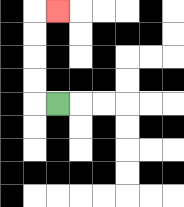{'start': '[2, 4]', 'end': '[2, 0]', 'path_directions': 'L,U,U,U,U,R', 'path_coordinates': '[[2, 4], [1, 4], [1, 3], [1, 2], [1, 1], [1, 0], [2, 0]]'}